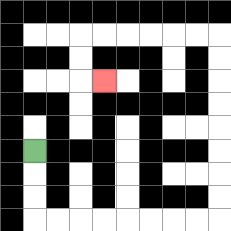{'start': '[1, 6]', 'end': '[4, 3]', 'path_directions': 'D,D,D,R,R,R,R,R,R,R,R,U,U,U,U,U,U,U,U,L,L,L,L,L,L,D,D,R', 'path_coordinates': '[[1, 6], [1, 7], [1, 8], [1, 9], [2, 9], [3, 9], [4, 9], [5, 9], [6, 9], [7, 9], [8, 9], [9, 9], [9, 8], [9, 7], [9, 6], [9, 5], [9, 4], [9, 3], [9, 2], [9, 1], [8, 1], [7, 1], [6, 1], [5, 1], [4, 1], [3, 1], [3, 2], [3, 3], [4, 3]]'}